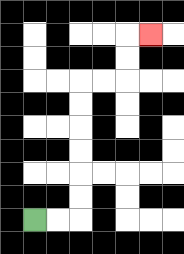{'start': '[1, 9]', 'end': '[6, 1]', 'path_directions': 'R,R,U,U,U,U,U,U,R,R,U,U,R', 'path_coordinates': '[[1, 9], [2, 9], [3, 9], [3, 8], [3, 7], [3, 6], [3, 5], [3, 4], [3, 3], [4, 3], [5, 3], [5, 2], [5, 1], [6, 1]]'}